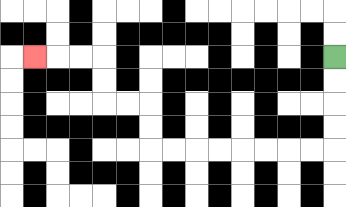{'start': '[14, 2]', 'end': '[1, 2]', 'path_directions': 'D,D,D,D,L,L,L,L,L,L,L,L,U,U,L,L,U,U,L,L,L', 'path_coordinates': '[[14, 2], [14, 3], [14, 4], [14, 5], [14, 6], [13, 6], [12, 6], [11, 6], [10, 6], [9, 6], [8, 6], [7, 6], [6, 6], [6, 5], [6, 4], [5, 4], [4, 4], [4, 3], [4, 2], [3, 2], [2, 2], [1, 2]]'}